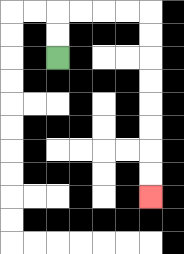{'start': '[2, 2]', 'end': '[6, 8]', 'path_directions': 'U,U,R,R,R,R,D,D,D,D,D,D,D,D', 'path_coordinates': '[[2, 2], [2, 1], [2, 0], [3, 0], [4, 0], [5, 0], [6, 0], [6, 1], [6, 2], [6, 3], [6, 4], [6, 5], [6, 6], [6, 7], [6, 8]]'}